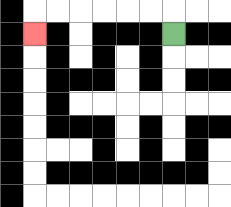{'start': '[7, 1]', 'end': '[1, 1]', 'path_directions': 'U,L,L,L,L,L,L,D', 'path_coordinates': '[[7, 1], [7, 0], [6, 0], [5, 0], [4, 0], [3, 0], [2, 0], [1, 0], [1, 1]]'}